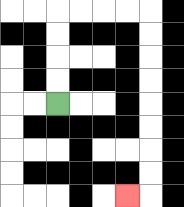{'start': '[2, 4]', 'end': '[5, 8]', 'path_directions': 'U,U,U,U,R,R,R,R,D,D,D,D,D,D,D,D,L', 'path_coordinates': '[[2, 4], [2, 3], [2, 2], [2, 1], [2, 0], [3, 0], [4, 0], [5, 0], [6, 0], [6, 1], [6, 2], [6, 3], [6, 4], [6, 5], [6, 6], [6, 7], [6, 8], [5, 8]]'}